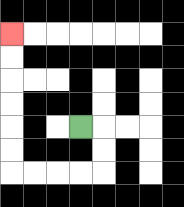{'start': '[3, 5]', 'end': '[0, 1]', 'path_directions': 'R,D,D,L,L,L,L,U,U,U,U,U,U', 'path_coordinates': '[[3, 5], [4, 5], [4, 6], [4, 7], [3, 7], [2, 7], [1, 7], [0, 7], [0, 6], [0, 5], [0, 4], [0, 3], [0, 2], [0, 1]]'}